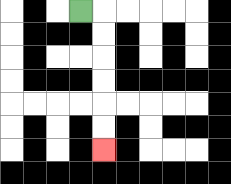{'start': '[3, 0]', 'end': '[4, 6]', 'path_directions': 'R,D,D,D,D,D,D', 'path_coordinates': '[[3, 0], [4, 0], [4, 1], [4, 2], [4, 3], [4, 4], [4, 5], [4, 6]]'}